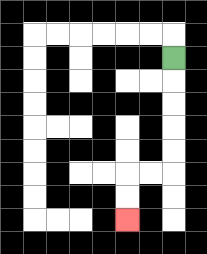{'start': '[7, 2]', 'end': '[5, 9]', 'path_directions': 'D,D,D,D,D,L,L,D,D', 'path_coordinates': '[[7, 2], [7, 3], [7, 4], [7, 5], [7, 6], [7, 7], [6, 7], [5, 7], [5, 8], [5, 9]]'}